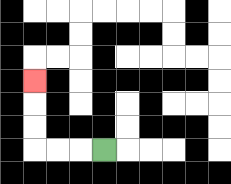{'start': '[4, 6]', 'end': '[1, 3]', 'path_directions': 'L,L,L,U,U,U', 'path_coordinates': '[[4, 6], [3, 6], [2, 6], [1, 6], [1, 5], [1, 4], [1, 3]]'}